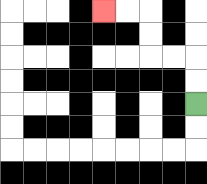{'start': '[8, 4]', 'end': '[4, 0]', 'path_directions': 'U,U,L,L,U,U,L,L', 'path_coordinates': '[[8, 4], [8, 3], [8, 2], [7, 2], [6, 2], [6, 1], [6, 0], [5, 0], [4, 0]]'}